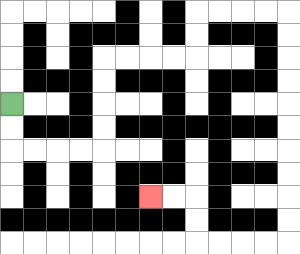{'start': '[0, 4]', 'end': '[6, 8]', 'path_directions': 'D,D,R,R,R,R,U,U,U,U,R,R,R,R,U,U,R,R,R,R,D,D,D,D,D,D,D,D,D,D,L,L,L,L,U,U,L,L', 'path_coordinates': '[[0, 4], [0, 5], [0, 6], [1, 6], [2, 6], [3, 6], [4, 6], [4, 5], [4, 4], [4, 3], [4, 2], [5, 2], [6, 2], [7, 2], [8, 2], [8, 1], [8, 0], [9, 0], [10, 0], [11, 0], [12, 0], [12, 1], [12, 2], [12, 3], [12, 4], [12, 5], [12, 6], [12, 7], [12, 8], [12, 9], [12, 10], [11, 10], [10, 10], [9, 10], [8, 10], [8, 9], [8, 8], [7, 8], [6, 8]]'}